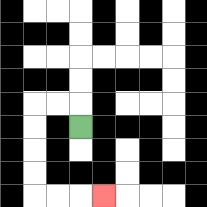{'start': '[3, 5]', 'end': '[4, 8]', 'path_directions': 'U,L,L,D,D,D,D,R,R,R', 'path_coordinates': '[[3, 5], [3, 4], [2, 4], [1, 4], [1, 5], [1, 6], [1, 7], [1, 8], [2, 8], [3, 8], [4, 8]]'}